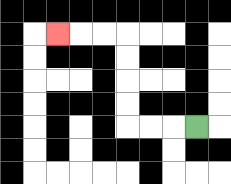{'start': '[8, 5]', 'end': '[2, 1]', 'path_directions': 'L,L,L,U,U,U,U,L,L,L', 'path_coordinates': '[[8, 5], [7, 5], [6, 5], [5, 5], [5, 4], [5, 3], [5, 2], [5, 1], [4, 1], [3, 1], [2, 1]]'}